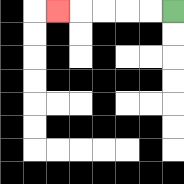{'start': '[7, 0]', 'end': '[2, 0]', 'path_directions': 'L,L,L,L,L', 'path_coordinates': '[[7, 0], [6, 0], [5, 0], [4, 0], [3, 0], [2, 0]]'}